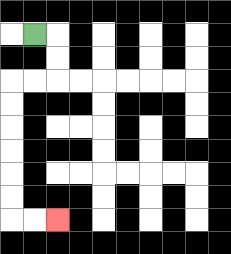{'start': '[1, 1]', 'end': '[2, 9]', 'path_directions': 'R,D,D,L,L,D,D,D,D,D,D,R,R', 'path_coordinates': '[[1, 1], [2, 1], [2, 2], [2, 3], [1, 3], [0, 3], [0, 4], [0, 5], [0, 6], [0, 7], [0, 8], [0, 9], [1, 9], [2, 9]]'}